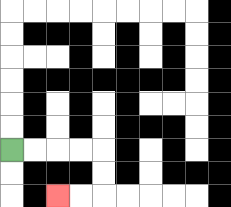{'start': '[0, 6]', 'end': '[2, 8]', 'path_directions': 'R,R,R,R,D,D,L,L', 'path_coordinates': '[[0, 6], [1, 6], [2, 6], [3, 6], [4, 6], [4, 7], [4, 8], [3, 8], [2, 8]]'}